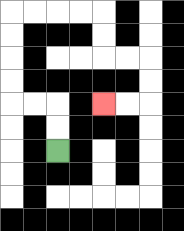{'start': '[2, 6]', 'end': '[4, 4]', 'path_directions': 'U,U,L,L,U,U,U,U,R,R,R,R,D,D,R,R,D,D,L,L', 'path_coordinates': '[[2, 6], [2, 5], [2, 4], [1, 4], [0, 4], [0, 3], [0, 2], [0, 1], [0, 0], [1, 0], [2, 0], [3, 0], [4, 0], [4, 1], [4, 2], [5, 2], [6, 2], [6, 3], [6, 4], [5, 4], [4, 4]]'}